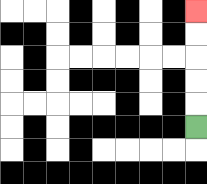{'start': '[8, 5]', 'end': '[8, 0]', 'path_directions': 'U,U,U,U,U', 'path_coordinates': '[[8, 5], [8, 4], [8, 3], [8, 2], [8, 1], [8, 0]]'}